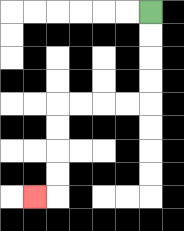{'start': '[6, 0]', 'end': '[1, 8]', 'path_directions': 'D,D,D,D,L,L,L,L,D,D,D,D,L', 'path_coordinates': '[[6, 0], [6, 1], [6, 2], [6, 3], [6, 4], [5, 4], [4, 4], [3, 4], [2, 4], [2, 5], [2, 6], [2, 7], [2, 8], [1, 8]]'}